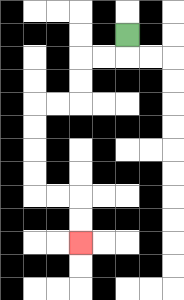{'start': '[5, 1]', 'end': '[3, 10]', 'path_directions': 'D,L,L,D,D,L,L,D,D,D,D,R,R,D,D', 'path_coordinates': '[[5, 1], [5, 2], [4, 2], [3, 2], [3, 3], [3, 4], [2, 4], [1, 4], [1, 5], [1, 6], [1, 7], [1, 8], [2, 8], [3, 8], [3, 9], [3, 10]]'}